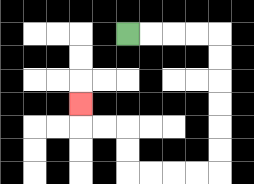{'start': '[5, 1]', 'end': '[3, 4]', 'path_directions': 'R,R,R,R,D,D,D,D,D,D,L,L,L,L,U,U,L,L,U', 'path_coordinates': '[[5, 1], [6, 1], [7, 1], [8, 1], [9, 1], [9, 2], [9, 3], [9, 4], [9, 5], [9, 6], [9, 7], [8, 7], [7, 7], [6, 7], [5, 7], [5, 6], [5, 5], [4, 5], [3, 5], [3, 4]]'}